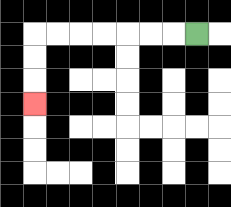{'start': '[8, 1]', 'end': '[1, 4]', 'path_directions': 'L,L,L,L,L,L,L,D,D,D', 'path_coordinates': '[[8, 1], [7, 1], [6, 1], [5, 1], [4, 1], [3, 1], [2, 1], [1, 1], [1, 2], [1, 3], [1, 4]]'}